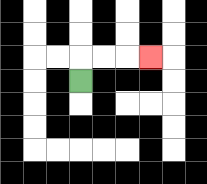{'start': '[3, 3]', 'end': '[6, 2]', 'path_directions': 'U,R,R,R', 'path_coordinates': '[[3, 3], [3, 2], [4, 2], [5, 2], [6, 2]]'}